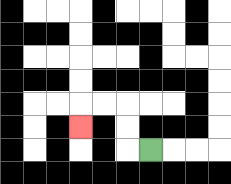{'start': '[6, 6]', 'end': '[3, 5]', 'path_directions': 'L,U,U,L,L,D', 'path_coordinates': '[[6, 6], [5, 6], [5, 5], [5, 4], [4, 4], [3, 4], [3, 5]]'}